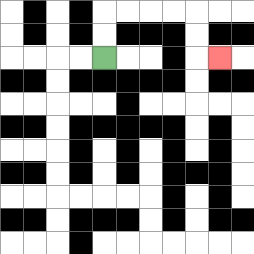{'start': '[4, 2]', 'end': '[9, 2]', 'path_directions': 'U,U,R,R,R,R,D,D,R', 'path_coordinates': '[[4, 2], [4, 1], [4, 0], [5, 0], [6, 0], [7, 0], [8, 0], [8, 1], [8, 2], [9, 2]]'}